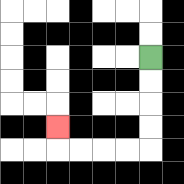{'start': '[6, 2]', 'end': '[2, 5]', 'path_directions': 'D,D,D,D,L,L,L,L,U', 'path_coordinates': '[[6, 2], [6, 3], [6, 4], [6, 5], [6, 6], [5, 6], [4, 6], [3, 6], [2, 6], [2, 5]]'}